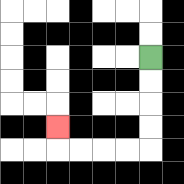{'start': '[6, 2]', 'end': '[2, 5]', 'path_directions': 'D,D,D,D,L,L,L,L,U', 'path_coordinates': '[[6, 2], [6, 3], [6, 4], [6, 5], [6, 6], [5, 6], [4, 6], [3, 6], [2, 6], [2, 5]]'}